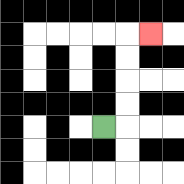{'start': '[4, 5]', 'end': '[6, 1]', 'path_directions': 'R,U,U,U,U,R', 'path_coordinates': '[[4, 5], [5, 5], [5, 4], [5, 3], [5, 2], [5, 1], [6, 1]]'}